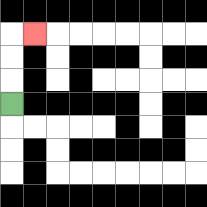{'start': '[0, 4]', 'end': '[1, 1]', 'path_directions': 'U,U,U,R', 'path_coordinates': '[[0, 4], [0, 3], [0, 2], [0, 1], [1, 1]]'}